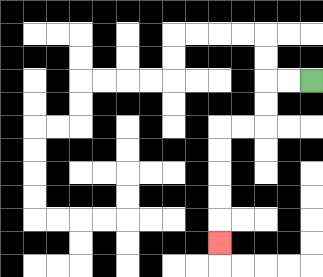{'start': '[13, 3]', 'end': '[9, 10]', 'path_directions': 'L,L,D,D,L,L,D,D,D,D,D', 'path_coordinates': '[[13, 3], [12, 3], [11, 3], [11, 4], [11, 5], [10, 5], [9, 5], [9, 6], [9, 7], [9, 8], [9, 9], [9, 10]]'}